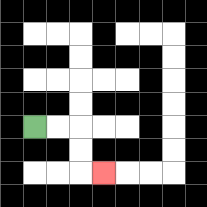{'start': '[1, 5]', 'end': '[4, 7]', 'path_directions': 'R,R,D,D,R', 'path_coordinates': '[[1, 5], [2, 5], [3, 5], [3, 6], [3, 7], [4, 7]]'}